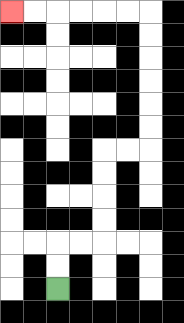{'start': '[2, 12]', 'end': '[0, 0]', 'path_directions': 'U,U,R,R,U,U,U,U,R,R,U,U,U,U,U,U,L,L,L,L,L,L', 'path_coordinates': '[[2, 12], [2, 11], [2, 10], [3, 10], [4, 10], [4, 9], [4, 8], [4, 7], [4, 6], [5, 6], [6, 6], [6, 5], [6, 4], [6, 3], [6, 2], [6, 1], [6, 0], [5, 0], [4, 0], [3, 0], [2, 0], [1, 0], [0, 0]]'}